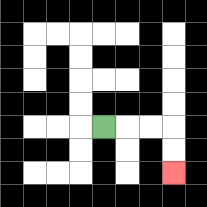{'start': '[4, 5]', 'end': '[7, 7]', 'path_directions': 'R,R,R,D,D', 'path_coordinates': '[[4, 5], [5, 5], [6, 5], [7, 5], [7, 6], [7, 7]]'}